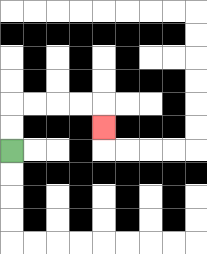{'start': '[0, 6]', 'end': '[4, 5]', 'path_directions': 'U,U,R,R,R,R,D', 'path_coordinates': '[[0, 6], [0, 5], [0, 4], [1, 4], [2, 4], [3, 4], [4, 4], [4, 5]]'}